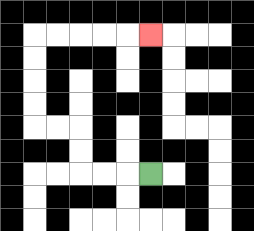{'start': '[6, 7]', 'end': '[6, 1]', 'path_directions': 'L,L,L,U,U,L,L,U,U,U,U,R,R,R,R,R', 'path_coordinates': '[[6, 7], [5, 7], [4, 7], [3, 7], [3, 6], [3, 5], [2, 5], [1, 5], [1, 4], [1, 3], [1, 2], [1, 1], [2, 1], [3, 1], [4, 1], [5, 1], [6, 1]]'}